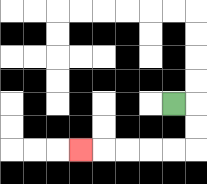{'start': '[7, 4]', 'end': '[3, 6]', 'path_directions': 'R,D,D,L,L,L,L,L', 'path_coordinates': '[[7, 4], [8, 4], [8, 5], [8, 6], [7, 6], [6, 6], [5, 6], [4, 6], [3, 6]]'}